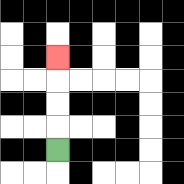{'start': '[2, 6]', 'end': '[2, 2]', 'path_directions': 'U,U,U,U', 'path_coordinates': '[[2, 6], [2, 5], [2, 4], [2, 3], [2, 2]]'}